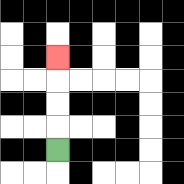{'start': '[2, 6]', 'end': '[2, 2]', 'path_directions': 'U,U,U,U', 'path_coordinates': '[[2, 6], [2, 5], [2, 4], [2, 3], [2, 2]]'}